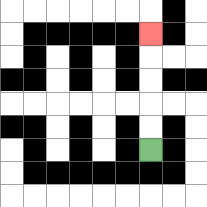{'start': '[6, 6]', 'end': '[6, 1]', 'path_directions': 'U,U,U,U,U', 'path_coordinates': '[[6, 6], [6, 5], [6, 4], [6, 3], [6, 2], [6, 1]]'}